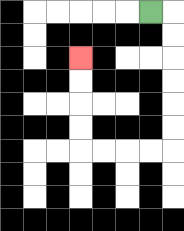{'start': '[6, 0]', 'end': '[3, 2]', 'path_directions': 'R,D,D,D,D,D,D,L,L,L,L,U,U,U,U', 'path_coordinates': '[[6, 0], [7, 0], [7, 1], [7, 2], [7, 3], [7, 4], [7, 5], [7, 6], [6, 6], [5, 6], [4, 6], [3, 6], [3, 5], [3, 4], [3, 3], [3, 2]]'}